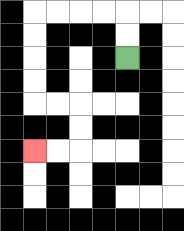{'start': '[5, 2]', 'end': '[1, 6]', 'path_directions': 'U,U,L,L,L,L,D,D,D,D,R,R,D,D,L,L', 'path_coordinates': '[[5, 2], [5, 1], [5, 0], [4, 0], [3, 0], [2, 0], [1, 0], [1, 1], [1, 2], [1, 3], [1, 4], [2, 4], [3, 4], [3, 5], [3, 6], [2, 6], [1, 6]]'}